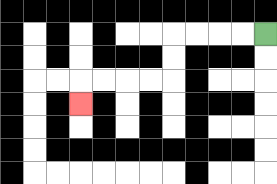{'start': '[11, 1]', 'end': '[3, 4]', 'path_directions': 'L,L,L,L,D,D,L,L,L,L,D', 'path_coordinates': '[[11, 1], [10, 1], [9, 1], [8, 1], [7, 1], [7, 2], [7, 3], [6, 3], [5, 3], [4, 3], [3, 3], [3, 4]]'}